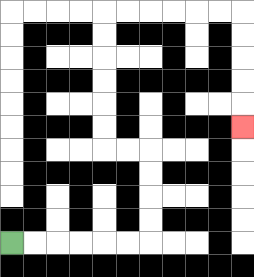{'start': '[0, 10]', 'end': '[10, 5]', 'path_directions': 'R,R,R,R,R,R,U,U,U,U,L,L,U,U,U,U,U,U,R,R,R,R,R,R,D,D,D,D,D', 'path_coordinates': '[[0, 10], [1, 10], [2, 10], [3, 10], [4, 10], [5, 10], [6, 10], [6, 9], [6, 8], [6, 7], [6, 6], [5, 6], [4, 6], [4, 5], [4, 4], [4, 3], [4, 2], [4, 1], [4, 0], [5, 0], [6, 0], [7, 0], [8, 0], [9, 0], [10, 0], [10, 1], [10, 2], [10, 3], [10, 4], [10, 5]]'}